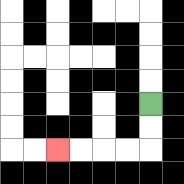{'start': '[6, 4]', 'end': '[2, 6]', 'path_directions': 'D,D,L,L,L,L', 'path_coordinates': '[[6, 4], [6, 5], [6, 6], [5, 6], [4, 6], [3, 6], [2, 6]]'}